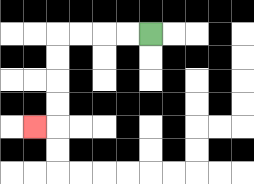{'start': '[6, 1]', 'end': '[1, 5]', 'path_directions': 'L,L,L,L,D,D,D,D,L', 'path_coordinates': '[[6, 1], [5, 1], [4, 1], [3, 1], [2, 1], [2, 2], [2, 3], [2, 4], [2, 5], [1, 5]]'}